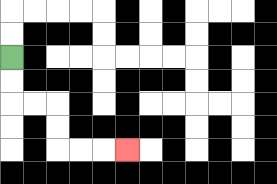{'start': '[0, 2]', 'end': '[5, 6]', 'path_directions': 'D,D,R,R,D,D,R,R,R', 'path_coordinates': '[[0, 2], [0, 3], [0, 4], [1, 4], [2, 4], [2, 5], [2, 6], [3, 6], [4, 6], [5, 6]]'}